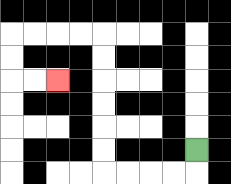{'start': '[8, 6]', 'end': '[2, 3]', 'path_directions': 'D,L,L,L,L,U,U,U,U,U,U,L,L,L,L,D,D,R,R', 'path_coordinates': '[[8, 6], [8, 7], [7, 7], [6, 7], [5, 7], [4, 7], [4, 6], [4, 5], [4, 4], [4, 3], [4, 2], [4, 1], [3, 1], [2, 1], [1, 1], [0, 1], [0, 2], [0, 3], [1, 3], [2, 3]]'}